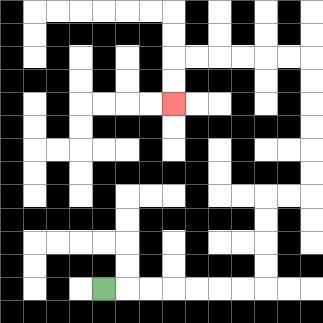{'start': '[4, 12]', 'end': '[7, 4]', 'path_directions': 'R,R,R,R,R,R,R,U,U,U,U,R,R,U,U,U,U,U,U,L,L,L,L,L,L,D,D', 'path_coordinates': '[[4, 12], [5, 12], [6, 12], [7, 12], [8, 12], [9, 12], [10, 12], [11, 12], [11, 11], [11, 10], [11, 9], [11, 8], [12, 8], [13, 8], [13, 7], [13, 6], [13, 5], [13, 4], [13, 3], [13, 2], [12, 2], [11, 2], [10, 2], [9, 2], [8, 2], [7, 2], [7, 3], [7, 4]]'}